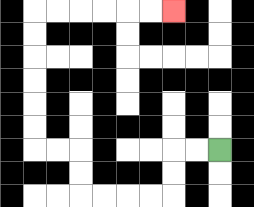{'start': '[9, 6]', 'end': '[7, 0]', 'path_directions': 'L,L,D,D,L,L,L,L,U,U,L,L,U,U,U,U,U,U,R,R,R,R,R,R', 'path_coordinates': '[[9, 6], [8, 6], [7, 6], [7, 7], [7, 8], [6, 8], [5, 8], [4, 8], [3, 8], [3, 7], [3, 6], [2, 6], [1, 6], [1, 5], [1, 4], [1, 3], [1, 2], [1, 1], [1, 0], [2, 0], [3, 0], [4, 0], [5, 0], [6, 0], [7, 0]]'}